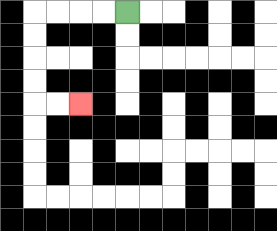{'start': '[5, 0]', 'end': '[3, 4]', 'path_directions': 'L,L,L,L,D,D,D,D,R,R', 'path_coordinates': '[[5, 0], [4, 0], [3, 0], [2, 0], [1, 0], [1, 1], [1, 2], [1, 3], [1, 4], [2, 4], [3, 4]]'}